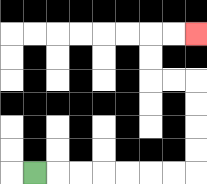{'start': '[1, 7]', 'end': '[8, 1]', 'path_directions': 'R,R,R,R,R,R,R,U,U,U,U,L,L,U,U,R,R', 'path_coordinates': '[[1, 7], [2, 7], [3, 7], [4, 7], [5, 7], [6, 7], [7, 7], [8, 7], [8, 6], [8, 5], [8, 4], [8, 3], [7, 3], [6, 3], [6, 2], [6, 1], [7, 1], [8, 1]]'}